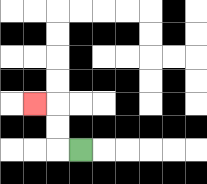{'start': '[3, 6]', 'end': '[1, 4]', 'path_directions': 'L,U,U,L', 'path_coordinates': '[[3, 6], [2, 6], [2, 5], [2, 4], [1, 4]]'}